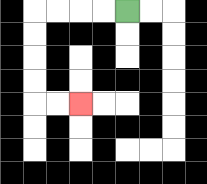{'start': '[5, 0]', 'end': '[3, 4]', 'path_directions': 'L,L,L,L,D,D,D,D,R,R', 'path_coordinates': '[[5, 0], [4, 0], [3, 0], [2, 0], [1, 0], [1, 1], [1, 2], [1, 3], [1, 4], [2, 4], [3, 4]]'}